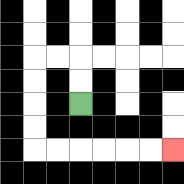{'start': '[3, 4]', 'end': '[7, 6]', 'path_directions': 'U,U,L,L,D,D,D,D,R,R,R,R,R,R', 'path_coordinates': '[[3, 4], [3, 3], [3, 2], [2, 2], [1, 2], [1, 3], [1, 4], [1, 5], [1, 6], [2, 6], [3, 6], [4, 6], [5, 6], [6, 6], [7, 6]]'}